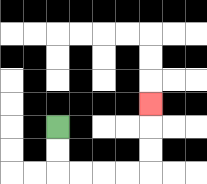{'start': '[2, 5]', 'end': '[6, 4]', 'path_directions': 'D,D,R,R,R,R,U,U,U', 'path_coordinates': '[[2, 5], [2, 6], [2, 7], [3, 7], [4, 7], [5, 7], [6, 7], [6, 6], [6, 5], [6, 4]]'}